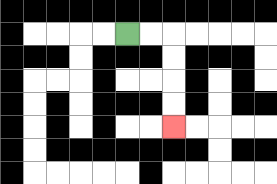{'start': '[5, 1]', 'end': '[7, 5]', 'path_directions': 'R,R,D,D,D,D', 'path_coordinates': '[[5, 1], [6, 1], [7, 1], [7, 2], [7, 3], [7, 4], [7, 5]]'}